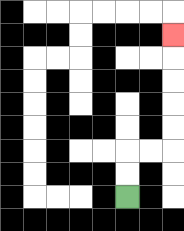{'start': '[5, 8]', 'end': '[7, 1]', 'path_directions': 'U,U,R,R,U,U,U,U,U', 'path_coordinates': '[[5, 8], [5, 7], [5, 6], [6, 6], [7, 6], [7, 5], [7, 4], [7, 3], [7, 2], [7, 1]]'}